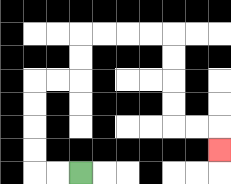{'start': '[3, 7]', 'end': '[9, 6]', 'path_directions': 'L,L,U,U,U,U,R,R,U,U,R,R,R,R,D,D,D,D,R,R,D', 'path_coordinates': '[[3, 7], [2, 7], [1, 7], [1, 6], [1, 5], [1, 4], [1, 3], [2, 3], [3, 3], [3, 2], [3, 1], [4, 1], [5, 1], [6, 1], [7, 1], [7, 2], [7, 3], [7, 4], [7, 5], [8, 5], [9, 5], [9, 6]]'}